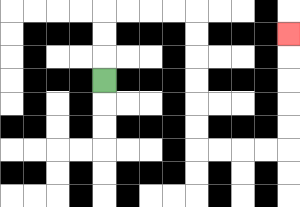{'start': '[4, 3]', 'end': '[12, 1]', 'path_directions': 'U,U,U,R,R,R,R,D,D,D,D,D,D,R,R,R,R,U,U,U,U,U', 'path_coordinates': '[[4, 3], [4, 2], [4, 1], [4, 0], [5, 0], [6, 0], [7, 0], [8, 0], [8, 1], [8, 2], [8, 3], [8, 4], [8, 5], [8, 6], [9, 6], [10, 6], [11, 6], [12, 6], [12, 5], [12, 4], [12, 3], [12, 2], [12, 1]]'}